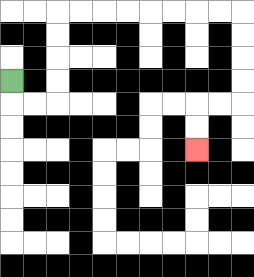{'start': '[0, 3]', 'end': '[8, 6]', 'path_directions': 'D,R,R,U,U,U,U,R,R,R,R,R,R,R,R,D,D,D,D,L,L,D,D', 'path_coordinates': '[[0, 3], [0, 4], [1, 4], [2, 4], [2, 3], [2, 2], [2, 1], [2, 0], [3, 0], [4, 0], [5, 0], [6, 0], [7, 0], [8, 0], [9, 0], [10, 0], [10, 1], [10, 2], [10, 3], [10, 4], [9, 4], [8, 4], [8, 5], [8, 6]]'}